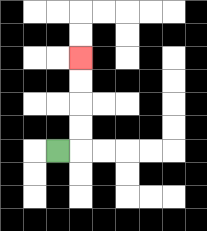{'start': '[2, 6]', 'end': '[3, 2]', 'path_directions': 'R,U,U,U,U', 'path_coordinates': '[[2, 6], [3, 6], [3, 5], [3, 4], [3, 3], [3, 2]]'}